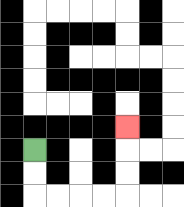{'start': '[1, 6]', 'end': '[5, 5]', 'path_directions': 'D,D,R,R,R,R,U,U,U', 'path_coordinates': '[[1, 6], [1, 7], [1, 8], [2, 8], [3, 8], [4, 8], [5, 8], [5, 7], [5, 6], [5, 5]]'}